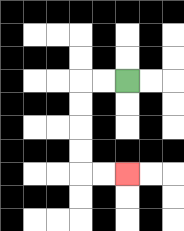{'start': '[5, 3]', 'end': '[5, 7]', 'path_directions': 'L,L,D,D,D,D,R,R', 'path_coordinates': '[[5, 3], [4, 3], [3, 3], [3, 4], [3, 5], [3, 6], [3, 7], [4, 7], [5, 7]]'}